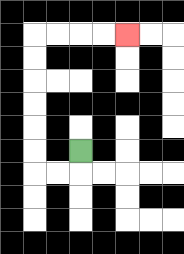{'start': '[3, 6]', 'end': '[5, 1]', 'path_directions': 'D,L,L,U,U,U,U,U,U,R,R,R,R', 'path_coordinates': '[[3, 6], [3, 7], [2, 7], [1, 7], [1, 6], [1, 5], [1, 4], [1, 3], [1, 2], [1, 1], [2, 1], [3, 1], [4, 1], [5, 1]]'}